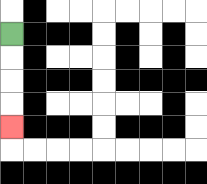{'start': '[0, 1]', 'end': '[0, 5]', 'path_directions': 'D,D,D,D', 'path_coordinates': '[[0, 1], [0, 2], [0, 3], [0, 4], [0, 5]]'}